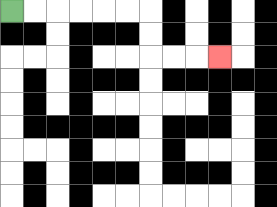{'start': '[0, 0]', 'end': '[9, 2]', 'path_directions': 'R,R,R,R,R,R,D,D,R,R,R', 'path_coordinates': '[[0, 0], [1, 0], [2, 0], [3, 0], [4, 0], [5, 0], [6, 0], [6, 1], [6, 2], [7, 2], [8, 2], [9, 2]]'}